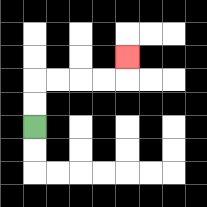{'start': '[1, 5]', 'end': '[5, 2]', 'path_directions': 'U,U,R,R,R,R,U', 'path_coordinates': '[[1, 5], [1, 4], [1, 3], [2, 3], [3, 3], [4, 3], [5, 3], [5, 2]]'}